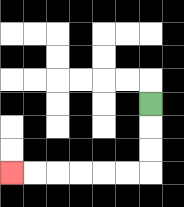{'start': '[6, 4]', 'end': '[0, 7]', 'path_directions': 'D,D,D,L,L,L,L,L,L', 'path_coordinates': '[[6, 4], [6, 5], [6, 6], [6, 7], [5, 7], [4, 7], [3, 7], [2, 7], [1, 7], [0, 7]]'}